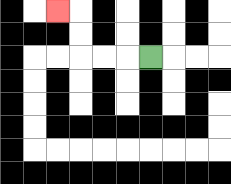{'start': '[6, 2]', 'end': '[2, 0]', 'path_directions': 'L,L,L,U,U,L', 'path_coordinates': '[[6, 2], [5, 2], [4, 2], [3, 2], [3, 1], [3, 0], [2, 0]]'}